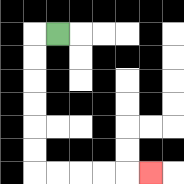{'start': '[2, 1]', 'end': '[6, 7]', 'path_directions': 'L,D,D,D,D,D,D,R,R,R,R,R', 'path_coordinates': '[[2, 1], [1, 1], [1, 2], [1, 3], [1, 4], [1, 5], [1, 6], [1, 7], [2, 7], [3, 7], [4, 7], [5, 7], [6, 7]]'}